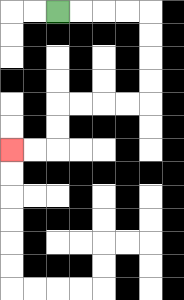{'start': '[2, 0]', 'end': '[0, 6]', 'path_directions': 'R,R,R,R,D,D,D,D,L,L,L,L,D,D,L,L', 'path_coordinates': '[[2, 0], [3, 0], [4, 0], [5, 0], [6, 0], [6, 1], [6, 2], [6, 3], [6, 4], [5, 4], [4, 4], [3, 4], [2, 4], [2, 5], [2, 6], [1, 6], [0, 6]]'}